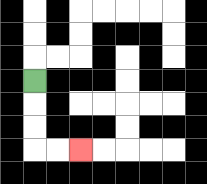{'start': '[1, 3]', 'end': '[3, 6]', 'path_directions': 'D,D,D,R,R', 'path_coordinates': '[[1, 3], [1, 4], [1, 5], [1, 6], [2, 6], [3, 6]]'}